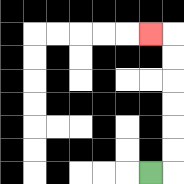{'start': '[6, 7]', 'end': '[6, 1]', 'path_directions': 'R,U,U,U,U,U,U,L', 'path_coordinates': '[[6, 7], [7, 7], [7, 6], [7, 5], [7, 4], [7, 3], [7, 2], [7, 1], [6, 1]]'}